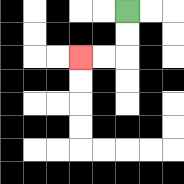{'start': '[5, 0]', 'end': '[3, 2]', 'path_directions': 'D,D,L,L', 'path_coordinates': '[[5, 0], [5, 1], [5, 2], [4, 2], [3, 2]]'}